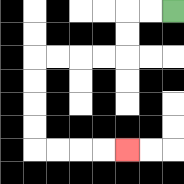{'start': '[7, 0]', 'end': '[5, 6]', 'path_directions': 'L,L,D,D,L,L,L,L,D,D,D,D,R,R,R,R', 'path_coordinates': '[[7, 0], [6, 0], [5, 0], [5, 1], [5, 2], [4, 2], [3, 2], [2, 2], [1, 2], [1, 3], [1, 4], [1, 5], [1, 6], [2, 6], [3, 6], [4, 6], [5, 6]]'}